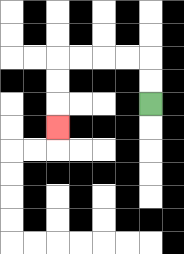{'start': '[6, 4]', 'end': '[2, 5]', 'path_directions': 'U,U,L,L,L,L,D,D,D', 'path_coordinates': '[[6, 4], [6, 3], [6, 2], [5, 2], [4, 2], [3, 2], [2, 2], [2, 3], [2, 4], [2, 5]]'}